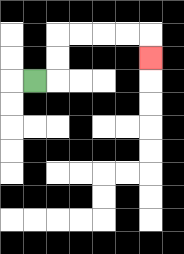{'start': '[1, 3]', 'end': '[6, 2]', 'path_directions': 'R,U,U,R,R,R,R,D', 'path_coordinates': '[[1, 3], [2, 3], [2, 2], [2, 1], [3, 1], [4, 1], [5, 1], [6, 1], [6, 2]]'}